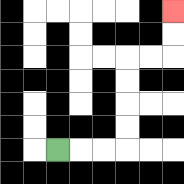{'start': '[2, 6]', 'end': '[7, 0]', 'path_directions': 'R,R,R,U,U,U,U,R,R,U,U', 'path_coordinates': '[[2, 6], [3, 6], [4, 6], [5, 6], [5, 5], [5, 4], [5, 3], [5, 2], [6, 2], [7, 2], [7, 1], [7, 0]]'}